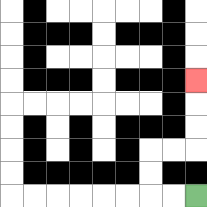{'start': '[8, 8]', 'end': '[8, 3]', 'path_directions': 'L,L,U,U,R,R,U,U,U', 'path_coordinates': '[[8, 8], [7, 8], [6, 8], [6, 7], [6, 6], [7, 6], [8, 6], [8, 5], [8, 4], [8, 3]]'}